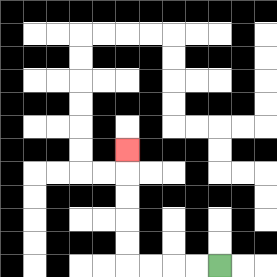{'start': '[9, 11]', 'end': '[5, 6]', 'path_directions': 'L,L,L,L,U,U,U,U,U', 'path_coordinates': '[[9, 11], [8, 11], [7, 11], [6, 11], [5, 11], [5, 10], [5, 9], [5, 8], [5, 7], [5, 6]]'}